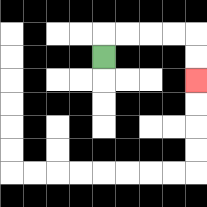{'start': '[4, 2]', 'end': '[8, 3]', 'path_directions': 'U,R,R,R,R,D,D', 'path_coordinates': '[[4, 2], [4, 1], [5, 1], [6, 1], [7, 1], [8, 1], [8, 2], [8, 3]]'}